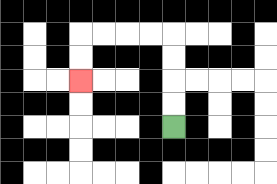{'start': '[7, 5]', 'end': '[3, 3]', 'path_directions': 'U,U,U,U,L,L,L,L,D,D', 'path_coordinates': '[[7, 5], [7, 4], [7, 3], [7, 2], [7, 1], [6, 1], [5, 1], [4, 1], [3, 1], [3, 2], [3, 3]]'}